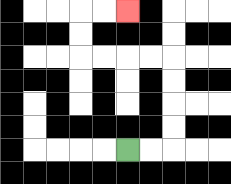{'start': '[5, 6]', 'end': '[5, 0]', 'path_directions': 'R,R,U,U,U,U,L,L,L,L,U,U,R,R', 'path_coordinates': '[[5, 6], [6, 6], [7, 6], [7, 5], [7, 4], [7, 3], [7, 2], [6, 2], [5, 2], [4, 2], [3, 2], [3, 1], [3, 0], [4, 0], [5, 0]]'}